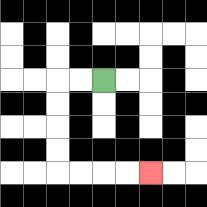{'start': '[4, 3]', 'end': '[6, 7]', 'path_directions': 'L,L,D,D,D,D,R,R,R,R', 'path_coordinates': '[[4, 3], [3, 3], [2, 3], [2, 4], [2, 5], [2, 6], [2, 7], [3, 7], [4, 7], [5, 7], [6, 7]]'}